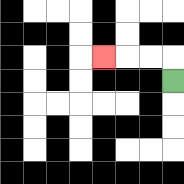{'start': '[7, 3]', 'end': '[4, 2]', 'path_directions': 'U,L,L,L', 'path_coordinates': '[[7, 3], [7, 2], [6, 2], [5, 2], [4, 2]]'}